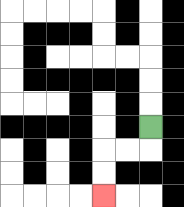{'start': '[6, 5]', 'end': '[4, 8]', 'path_directions': 'D,L,L,D,D', 'path_coordinates': '[[6, 5], [6, 6], [5, 6], [4, 6], [4, 7], [4, 8]]'}